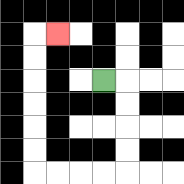{'start': '[4, 3]', 'end': '[2, 1]', 'path_directions': 'R,D,D,D,D,L,L,L,L,U,U,U,U,U,U,R', 'path_coordinates': '[[4, 3], [5, 3], [5, 4], [5, 5], [5, 6], [5, 7], [4, 7], [3, 7], [2, 7], [1, 7], [1, 6], [1, 5], [1, 4], [1, 3], [1, 2], [1, 1], [2, 1]]'}